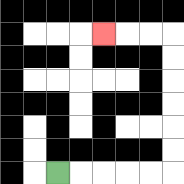{'start': '[2, 7]', 'end': '[4, 1]', 'path_directions': 'R,R,R,R,R,U,U,U,U,U,U,L,L,L', 'path_coordinates': '[[2, 7], [3, 7], [4, 7], [5, 7], [6, 7], [7, 7], [7, 6], [7, 5], [7, 4], [7, 3], [7, 2], [7, 1], [6, 1], [5, 1], [4, 1]]'}